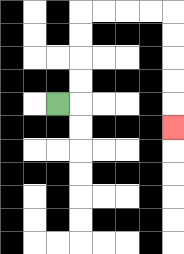{'start': '[2, 4]', 'end': '[7, 5]', 'path_directions': 'R,U,U,U,U,R,R,R,R,D,D,D,D,D', 'path_coordinates': '[[2, 4], [3, 4], [3, 3], [3, 2], [3, 1], [3, 0], [4, 0], [5, 0], [6, 0], [7, 0], [7, 1], [7, 2], [7, 3], [7, 4], [7, 5]]'}